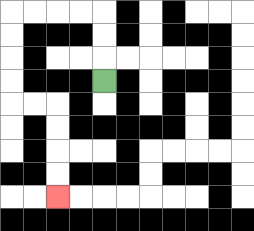{'start': '[4, 3]', 'end': '[2, 8]', 'path_directions': 'U,U,U,L,L,L,L,D,D,D,D,R,R,D,D,D,D', 'path_coordinates': '[[4, 3], [4, 2], [4, 1], [4, 0], [3, 0], [2, 0], [1, 0], [0, 0], [0, 1], [0, 2], [0, 3], [0, 4], [1, 4], [2, 4], [2, 5], [2, 6], [2, 7], [2, 8]]'}